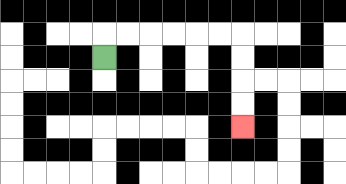{'start': '[4, 2]', 'end': '[10, 5]', 'path_directions': 'U,R,R,R,R,R,R,D,D,D,D', 'path_coordinates': '[[4, 2], [4, 1], [5, 1], [6, 1], [7, 1], [8, 1], [9, 1], [10, 1], [10, 2], [10, 3], [10, 4], [10, 5]]'}